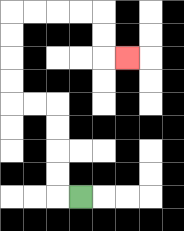{'start': '[3, 8]', 'end': '[5, 2]', 'path_directions': 'L,U,U,U,U,L,L,U,U,U,U,R,R,R,R,D,D,R', 'path_coordinates': '[[3, 8], [2, 8], [2, 7], [2, 6], [2, 5], [2, 4], [1, 4], [0, 4], [0, 3], [0, 2], [0, 1], [0, 0], [1, 0], [2, 0], [3, 0], [4, 0], [4, 1], [4, 2], [5, 2]]'}